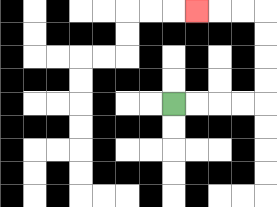{'start': '[7, 4]', 'end': '[8, 0]', 'path_directions': 'R,R,R,R,U,U,U,U,L,L,L', 'path_coordinates': '[[7, 4], [8, 4], [9, 4], [10, 4], [11, 4], [11, 3], [11, 2], [11, 1], [11, 0], [10, 0], [9, 0], [8, 0]]'}